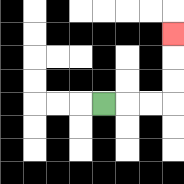{'start': '[4, 4]', 'end': '[7, 1]', 'path_directions': 'R,R,R,U,U,U', 'path_coordinates': '[[4, 4], [5, 4], [6, 4], [7, 4], [7, 3], [7, 2], [7, 1]]'}